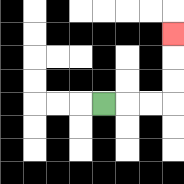{'start': '[4, 4]', 'end': '[7, 1]', 'path_directions': 'R,R,R,U,U,U', 'path_coordinates': '[[4, 4], [5, 4], [6, 4], [7, 4], [7, 3], [7, 2], [7, 1]]'}